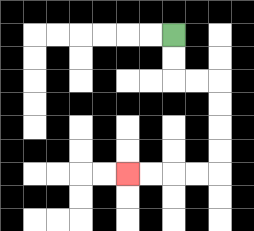{'start': '[7, 1]', 'end': '[5, 7]', 'path_directions': 'D,D,R,R,D,D,D,D,L,L,L,L', 'path_coordinates': '[[7, 1], [7, 2], [7, 3], [8, 3], [9, 3], [9, 4], [9, 5], [9, 6], [9, 7], [8, 7], [7, 7], [6, 7], [5, 7]]'}